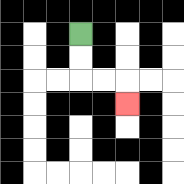{'start': '[3, 1]', 'end': '[5, 4]', 'path_directions': 'D,D,R,R,D', 'path_coordinates': '[[3, 1], [3, 2], [3, 3], [4, 3], [5, 3], [5, 4]]'}